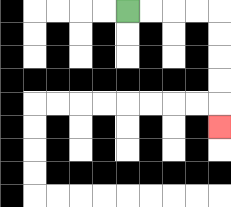{'start': '[5, 0]', 'end': '[9, 5]', 'path_directions': 'R,R,R,R,D,D,D,D,D', 'path_coordinates': '[[5, 0], [6, 0], [7, 0], [8, 0], [9, 0], [9, 1], [9, 2], [9, 3], [9, 4], [9, 5]]'}